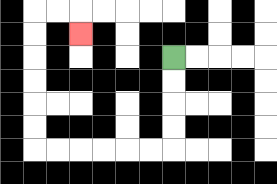{'start': '[7, 2]', 'end': '[3, 1]', 'path_directions': 'D,D,D,D,L,L,L,L,L,L,U,U,U,U,U,U,R,R,D', 'path_coordinates': '[[7, 2], [7, 3], [7, 4], [7, 5], [7, 6], [6, 6], [5, 6], [4, 6], [3, 6], [2, 6], [1, 6], [1, 5], [1, 4], [1, 3], [1, 2], [1, 1], [1, 0], [2, 0], [3, 0], [3, 1]]'}